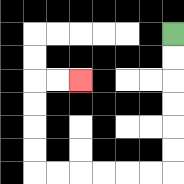{'start': '[7, 1]', 'end': '[3, 3]', 'path_directions': 'D,D,D,D,D,D,L,L,L,L,L,L,U,U,U,U,R,R', 'path_coordinates': '[[7, 1], [7, 2], [7, 3], [7, 4], [7, 5], [7, 6], [7, 7], [6, 7], [5, 7], [4, 7], [3, 7], [2, 7], [1, 7], [1, 6], [1, 5], [1, 4], [1, 3], [2, 3], [3, 3]]'}